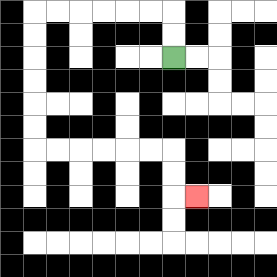{'start': '[7, 2]', 'end': '[8, 8]', 'path_directions': 'U,U,L,L,L,L,L,L,D,D,D,D,D,D,R,R,R,R,R,R,D,D,R', 'path_coordinates': '[[7, 2], [7, 1], [7, 0], [6, 0], [5, 0], [4, 0], [3, 0], [2, 0], [1, 0], [1, 1], [1, 2], [1, 3], [1, 4], [1, 5], [1, 6], [2, 6], [3, 6], [4, 6], [5, 6], [6, 6], [7, 6], [7, 7], [7, 8], [8, 8]]'}